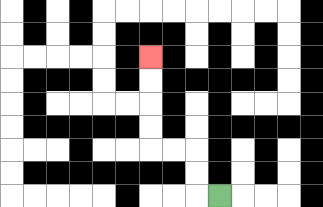{'start': '[9, 8]', 'end': '[6, 2]', 'path_directions': 'L,U,U,L,L,U,U,U,U', 'path_coordinates': '[[9, 8], [8, 8], [8, 7], [8, 6], [7, 6], [6, 6], [6, 5], [6, 4], [6, 3], [6, 2]]'}